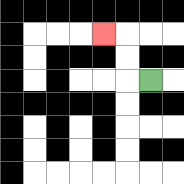{'start': '[6, 3]', 'end': '[4, 1]', 'path_directions': 'L,U,U,L', 'path_coordinates': '[[6, 3], [5, 3], [5, 2], [5, 1], [4, 1]]'}